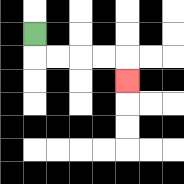{'start': '[1, 1]', 'end': '[5, 3]', 'path_directions': 'D,R,R,R,R,D', 'path_coordinates': '[[1, 1], [1, 2], [2, 2], [3, 2], [4, 2], [5, 2], [5, 3]]'}